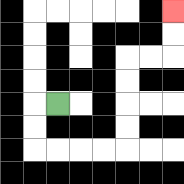{'start': '[2, 4]', 'end': '[7, 0]', 'path_directions': 'L,D,D,R,R,R,R,U,U,U,U,R,R,U,U', 'path_coordinates': '[[2, 4], [1, 4], [1, 5], [1, 6], [2, 6], [3, 6], [4, 6], [5, 6], [5, 5], [5, 4], [5, 3], [5, 2], [6, 2], [7, 2], [7, 1], [7, 0]]'}